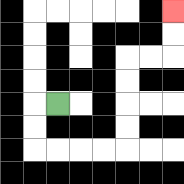{'start': '[2, 4]', 'end': '[7, 0]', 'path_directions': 'L,D,D,R,R,R,R,U,U,U,U,R,R,U,U', 'path_coordinates': '[[2, 4], [1, 4], [1, 5], [1, 6], [2, 6], [3, 6], [4, 6], [5, 6], [5, 5], [5, 4], [5, 3], [5, 2], [6, 2], [7, 2], [7, 1], [7, 0]]'}